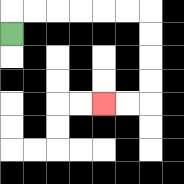{'start': '[0, 1]', 'end': '[4, 4]', 'path_directions': 'U,R,R,R,R,R,R,D,D,D,D,L,L', 'path_coordinates': '[[0, 1], [0, 0], [1, 0], [2, 0], [3, 0], [4, 0], [5, 0], [6, 0], [6, 1], [6, 2], [6, 3], [6, 4], [5, 4], [4, 4]]'}